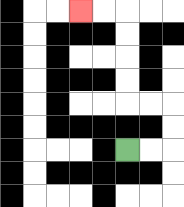{'start': '[5, 6]', 'end': '[3, 0]', 'path_directions': 'R,R,U,U,L,L,U,U,U,U,L,L', 'path_coordinates': '[[5, 6], [6, 6], [7, 6], [7, 5], [7, 4], [6, 4], [5, 4], [5, 3], [5, 2], [5, 1], [5, 0], [4, 0], [3, 0]]'}